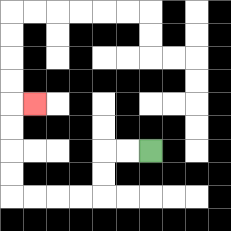{'start': '[6, 6]', 'end': '[1, 4]', 'path_directions': 'L,L,D,D,L,L,L,L,U,U,U,U,R', 'path_coordinates': '[[6, 6], [5, 6], [4, 6], [4, 7], [4, 8], [3, 8], [2, 8], [1, 8], [0, 8], [0, 7], [0, 6], [0, 5], [0, 4], [1, 4]]'}